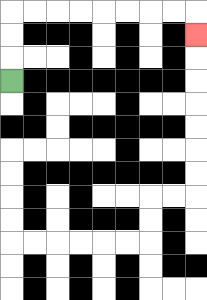{'start': '[0, 3]', 'end': '[8, 1]', 'path_directions': 'U,U,U,R,R,R,R,R,R,R,R,D', 'path_coordinates': '[[0, 3], [0, 2], [0, 1], [0, 0], [1, 0], [2, 0], [3, 0], [4, 0], [5, 0], [6, 0], [7, 0], [8, 0], [8, 1]]'}